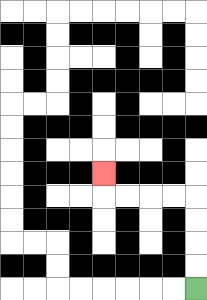{'start': '[8, 12]', 'end': '[4, 7]', 'path_directions': 'U,U,U,U,L,L,L,L,U', 'path_coordinates': '[[8, 12], [8, 11], [8, 10], [8, 9], [8, 8], [7, 8], [6, 8], [5, 8], [4, 8], [4, 7]]'}